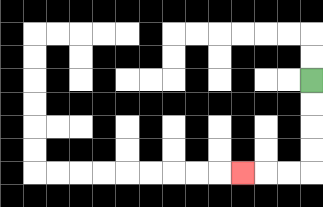{'start': '[13, 3]', 'end': '[10, 7]', 'path_directions': 'D,D,D,D,L,L,L', 'path_coordinates': '[[13, 3], [13, 4], [13, 5], [13, 6], [13, 7], [12, 7], [11, 7], [10, 7]]'}